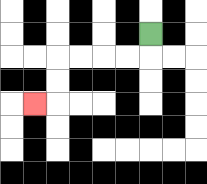{'start': '[6, 1]', 'end': '[1, 4]', 'path_directions': 'D,L,L,L,L,D,D,L', 'path_coordinates': '[[6, 1], [6, 2], [5, 2], [4, 2], [3, 2], [2, 2], [2, 3], [2, 4], [1, 4]]'}